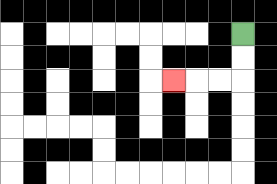{'start': '[10, 1]', 'end': '[7, 3]', 'path_directions': 'D,D,L,L,L', 'path_coordinates': '[[10, 1], [10, 2], [10, 3], [9, 3], [8, 3], [7, 3]]'}